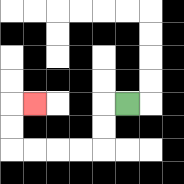{'start': '[5, 4]', 'end': '[1, 4]', 'path_directions': 'L,D,D,L,L,L,L,U,U,R', 'path_coordinates': '[[5, 4], [4, 4], [4, 5], [4, 6], [3, 6], [2, 6], [1, 6], [0, 6], [0, 5], [0, 4], [1, 4]]'}